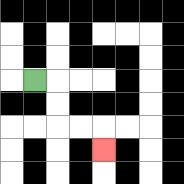{'start': '[1, 3]', 'end': '[4, 6]', 'path_directions': 'R,D,D,R,R,D', 'path_coordinates': '[[1, 3], [2, 3], [2, 4], [2, 5], [3, 5], [4, 5], [4, 6]]'}